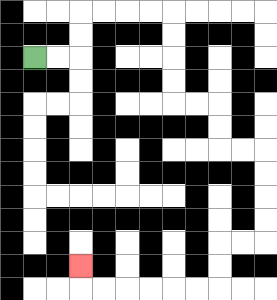{'start': '[1, 2]', 'end': '[3, 11]', 'path_directions': 'R,R,U,U,R,R,R,R,D,D,D,D,R,R,D,D,R,R,D,D,D,D,L,L,D,D,L,L,L,L,L,L,U', 'path_coordinates': '[[1, 2], [2, 2], [3, 2], [3, 1], [3, 0], [4, 0], [5, 0], [6, 0], [7, 0], [7, 1], [7, 2], [7, 3], [7, 4], [8, 4], [9, 4], [9, 5], [9, 6], [10, 6], [11, 6], [11, 7], [11, 8], [11, 9], [11, 10], [10, 10], [9, 10], [9, 11], [9, 12], [8, 12], [7, 12], [6, 12], [5, 12], [4, 12], [3, 12], [3, 11]]'}